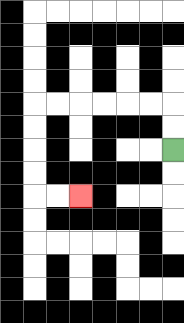{'start': '[7, 6]', 'end': '[3, 8]', 'path_directions': 'U,U,L,L,L,L,L,L,D,D,D,D,R,R', 'path_coordinates': '[[7, 6], [7, 5], [7, 4], [6, 4], [5, 4], [4, 4], [3, 4], [2, 4], [1, 4], [1, 5], [1, 6], [1, 7], [1, 8], [2, 8], [3, 8]]'}